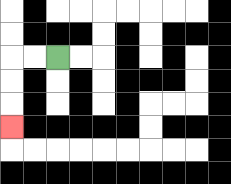{'start': '[2, 2]', 'end': '[0, 5]', 'path_directions': 'L,L,D,D,D', 'path_coordinates': '[[2, 2], [1, 2], [0, 2], [0, 3], [0, 4], [0, 5]]'}